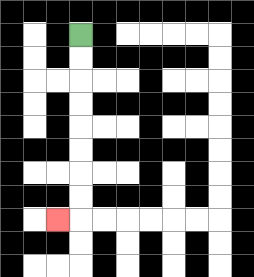{'start': '[3, 1]', 'end': '[2, 9]', 'path_directions': 'D,D,D,D,D,D,D,D,L', 'path_coordinates': '[[3, 1], [3, 2], [3, 3], [3, 4], [3, 5], [3, 6], [3, 7], [3, 8], [3, 9], [2, 9]]'}